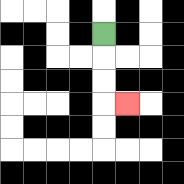{'start': '[4, 1]', 'end': '[5, 4]', 'path_directions': 'D,D,D,R', 'path_coordinates': '[[4, 1], [4, 2], [4, 3], [4, 4], [5, 4]]'}